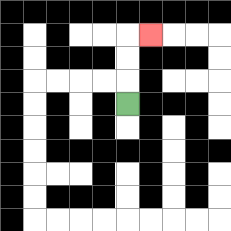{'start': '[5, 4]', 'end': '[6, 1]', 'path_directions': 'U,U,U,R', 'path_coordinates': '[[5, 4], [5, 3], [5, 2], [5, 1], [6, 1]]'}